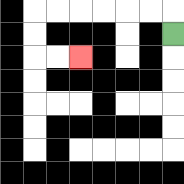{'start': '[7, 1]', 'end': '[3, 2]', 'path_directions': 'U,L,L,L,L,L,L,D,D,R,R', 'path_coordinates': '[[7, 1], [7, 0], [6, 0], [5, 0], [4, 0], [3, 0], [2, 0], [1, 0], [1, 1], [1, 2], [2, 2], [3, 2]]'}